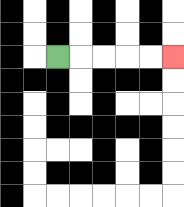{'start': '[2, 2]', 'end': '[7, 2]', 'path_directions': 'R,R,R,R,R', 'path_coordinates': '[[2, 2], [3, 2], [4, 2], [5, 2], [6, 2], [7, 2]]'}